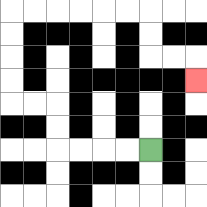{'start': '[6, 6]', 'end': '[8, 3]', 'path_directions': 'L,L,L,L,U,U,L,L,U,U,U,U,R,R,R,R,R,R,D,D,R,R,D', 'path_coordinates': '[[6, 6], [5, 6], [4, 6], [3, 6], [2, 6], [2, 5], [2, 4], [1, 4], [0, 4], [0, 3], [0, 2], [0, 1], [0, 0], [1, 0], [2, 0], [3, 0], [4, 0], [5, 0], [6, 0], [6, 1], [6, 2], [7, 2], [8, 2], [8, 3]]'}